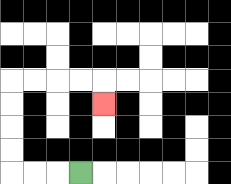{'start': '[3, 7]', 'end': '[4, 4]', 'path_directions': 'L,L,L,U,U,U,U,R,R,R,R,D', 'path_coordinates': '[[3, 7], [2, 7], [1, 7], [0, 7], [0, 6], [0, 5], [0, 4], [0, 3], [1, 3], [2, 3], [3, 3], [4, 3], [4, 4]]'}